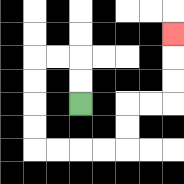{'start': '[3, 4]', 'end': '[7, 1]', 'path_directions': 'U,U,L,L,D,D,D,D,R,R,R,R,U,U,R,R,U,U,U', 'path_coordinates': '[[3, 4], [3, 3], [3, 2], [2, 2], [1, 2], [1, 3], [1, 4], [1, 5], [1, 6], [2, 6], [3, 6], [4, 6], [5, 6], [5, 5], [5, 4], [6, 4], [7, 4], [7, 3], [7, 2], [7, 1]]'}